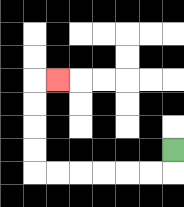{'start': '[7, 6]', 'end': '[2, 3]', 'path_directions': 'D,L,L,L,L,L,L,U,U,U,U,R', 'path_coordinates': '[[7, 6], [7, 7], [6, 7], [5, 7], [4, 7], [3, 7], [2, 7], [1, 7], [1, 6], [1, 5], [1, 4], [1, 3], [2, 3]]'}